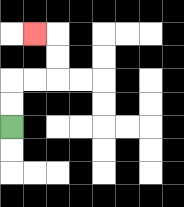{'start': '[0, 5]', 'end': '[1, 1]', 'path_directions': 'U,U,R,R,U,U,L', 'path_coordinates': '[[0, 5], [0, 4], [0, 3], [1, 3], [2, 3], [2, 2], [2, 1], [1, 1]]'}